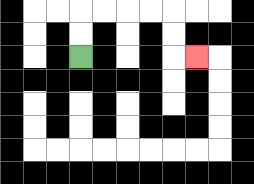{'start': '[3, 2]', 'end': '[8, 2]', 'path_directions': 'U,U,R,R,R,R,D,D,R', 'path_coordinates': '[[3, 2], [3, 1], [3, 0], [4, 0], [5, 0], [6, 0], [7, 0], [7, 1], [7, 2], [8, 2]]'}